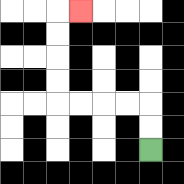{'start': '[6, 6]', 'end': '[3, 0]', 'path_directions': 'U,U,L,L,L,L,U,U,U,U,R', 'path_coordinates': '[[6, 6], [6, 5], [6, 4], [5, 4], [4, 4], [3, 4], [2, 4], [2, 3], [2, 2], [2, 1], [2, 0], [3, 0]]'}